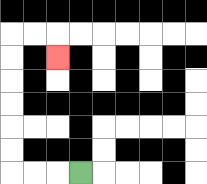{'start': '[3, 7]', 'end': '[2, 2]', 'path_directions': 'L,L,L,U,U,U,U,U,U,R,R,D', 'path_coordinates': '[[3, 7], [2, 7], [1, 7], [0, 7], [0, 6], [0, 5], [0, 4], [0, 3], [0, 2], [0, 1], [1, 1], [2, 1], [2, 2]]'}